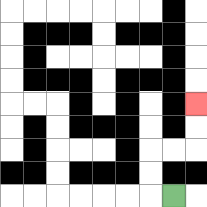{'start': '[7, 8]', 'end': '[8, 4]', 'path_directions': 'L,U,U,R,R,U,U', 'path_coordinates': '[[7, 8], [6, 8], [6, 7], [6, 6], [7, 6], [8, 6], [8, 5], [8, 4]]'}